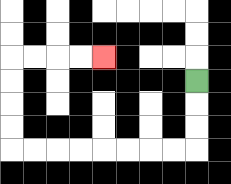{'start': '[8, 3]', 'end': '[4, 2]', 'path_directions': 'D,D,D,L,L,L,L,L,L,L,L,U,U,U,U,R,R,R,R', 'path_coordinates': '[[8, 3], [8, 4], [8, 5], [8, 6], [7, 6], [6, 6], [5, 6], [4, 6], [3, 6], [2, 6], [1, 6], [0, 6], [0, 5], [0, 4], [0, 3], [0, 2], [1, 2], [2, 2], [3, 2], [4, 2]]'}